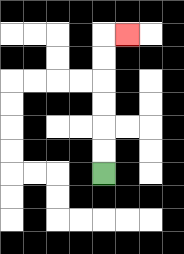{'start': '[4, 7]', 'end': '[5, 1]', 'path_directions': 'U,U,U,U,U,U,R', 'path_coordinates': '[[4, 7], [4, 6], [4, 5], [4, 4], [4, 3], [4, 2], [4, 1], [5, 1]]'}